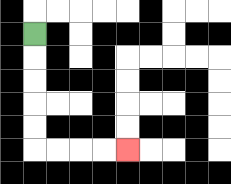{'start': '[1, 1]', 'end': '[5, 6]', 'path_directions': 'D,D,D,D,D,R,R,R,R', 'path_coordinates': '[[1, 1], [1, 2], [1, 3], [1, 4], [1, 5], [1, 6], [2, 6], [3, 6], [4, 6], [5, 6]]'}